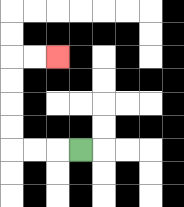{'start': '[3, 6]', 'end': '[2, 2]', 'path_directions': 'L,L,L,U,U,U,U,R,R', 'path_coordinates': '[[3, 6], [2, 6], [1, 6], [0, 6], [0, 5], [0, 4], [0, 3], [0, 2], [1, 2], [2, 2]]'}